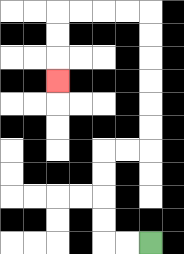{'start': '[6, 10]', 'end': '[2, 3]', 'path_directions': 'L,L,U,U,U,U,R,R,U,U,U,U,U,U,L,L,L,L,D,D,D', 'path_coordinates': '[[6, 10], [5, 10], [4, 10], [4, 9], [4, 8], [4, 7], [4, 6], [5, 6], [6, 6], [6, 5], [6, 4], [6, 3], [6, 2], [6, 1], [6, 0], [5, 0], [4, 0], [3, 0], [2, 0], [2, 1], [2, 2], [2, 3]]'}